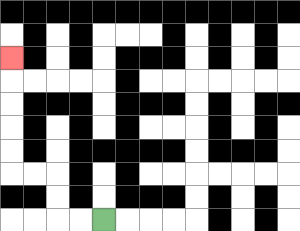{'start': '[4, 9]', 'end': '[0, 2]', 'path_directions': 'L,L,U,U,L,L,U,U,U,U,U', 'path_coordinates': '[[4, 9], [3, 9], [2, 9], [2, 8], [2, 7], [1, 7], [0, 7], [0, 6], [0, 5], [0, 4], [0, 3], [0, 2]]'}